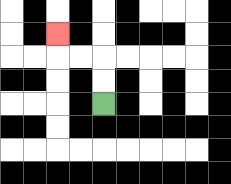{'start': '[4, 4]', 'end': '[2, 1]', 'path_directions': 'U,U,L,L,U', 'path_coordinates': '[[4, 4], [4, 3], [4, 2], [3, 2], [2, 2], [2, 1]]'}